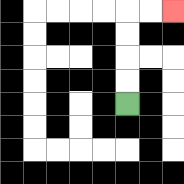{'start': '[5, 4]', 'end': '[7, 0]', 'path_directions': 'U,U,U,U,R,R', 'path_coordinates': '[[5, 4], [5, 3], [5, 2], [5, 1], [5, 0], [6, 0], [7, 0]]'}